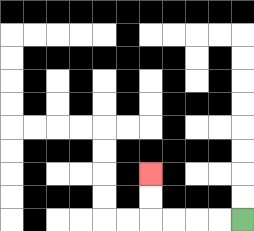{'start': '[10, 9]', 'end': '[6, 7]', 'path_directions': 'L,L,L,L,U,U', 'path_coordinates': '[[10, 9], [9, 9], [8, 9], [7, 9], [6, 9], [6, 8], [6, 7]]'}